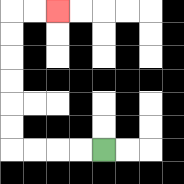{'start': '[4, 6]', 'end': '[2, 0]', 'path_directions': 'L,L,L,L,U,U,U,U,U,U,R,R', 'path_coordinates': '[[4, 6], [3, 6], [2, 6], [1, 6], [0, 6], [0, 5], [0, 4], [0, 3], [0, 2], [0, 1], [0, 0], [1, 0], [2, 0]]'}